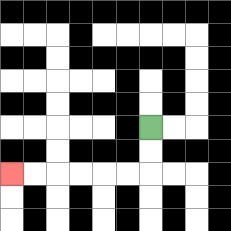{'start': '[6, 5]', 'end': '[0, 7]', 'path_directions': 'D,D,L,L,L,L,L,L', 'path_coordinates': '[[6, 5], [6, 6], [6, 7], [5, 7], [4, 7], [3, 7], [2, 7], [1, 7], [0, 7]]'}